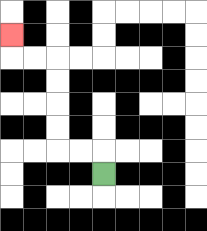{'start': '[4, 7]', 'end': '[0, 1]', 'path_directions': 'U,L,L,U,U,U,U,L,L,U', 'path_coordinates': '[[4, 7], [4, 6], [3, 6], [2, 6], [2, 5], [2, 4], [2, 3], [2, 2], [1, 2], [0, 2], [0, 1]]'}